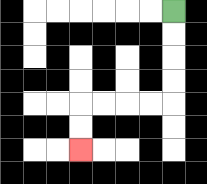{'start': '[7, 0]', 'end': '[3, 6]', 'path_directions': 'D,D,D,D,L,L,L,L,D,D', 'path_coordinates': '[[7, 0], [7, 1], [7, 2], [7, 3], [7, 4], [6, 4], [5, 4], [4, 4], [3, 4], [3, 5], [3, 6]]'}